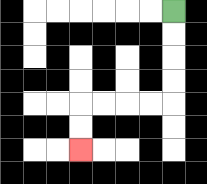{'start': '[7, 0]', 'end': '[3, 6]', 'path_directions': 'D,D,D,D,L,L,L,L,D,D', 'path_coordinates': '[[7, 0], [7, 1], [7, 2], [7, 3], [7, 4], [6, 4], [5, 4], [4, 4], [3, 4], [3, 5], [3, 6]]'}